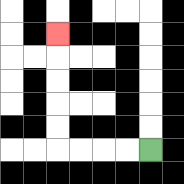{'start': '[6, 6]', 'end': '[2, 1]', 'path_directions': 'L,L,L,L,U,U,U,U,U', 'path_coordinates': '[[6, 6], [5, 6], [4, 6], [3, 6], [2, 6], [2, 5], [2, 4], [2, 3], [2, 2], [2, 1]]'}